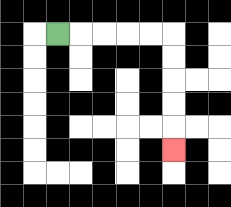{'start': '[2, 1]', 'end': '[7, 6]', 'path_directions': 'R,R,R,R,R,D,D,D,D,D', 'path_coordinates': '[[2, 1], [3, 1], [4, 1], [5, 1], [6, 1], [7, 1], [7, 2], [7, 3], [7, 4], [7, 5], [7, 6]]'}